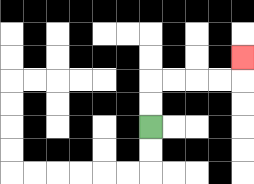{'start': '[6, 5]', 'end': '[10, 2]', 'path_directions': 'U,U,R,R,R,R,U', 'path_coordinates': '[[6, 5], [6, 4], [6, 3], [7, 3], [8, 3], [9, 3], [10, 3], [10, 2]]'}